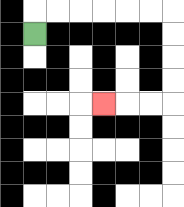{'start': '[1, 1]', 'end': '[4, 4]', 'path_directions': 'U,R,R,R,R,R,R,D,D,D,D,L,L,L', 'path_coordinates': '[[1, 1], [1, 0], [2, 0], [3, 0], [4, 0], [5, 0], [6, 0], [7, 0], [7, 1], [7, 2], [7, 3], [7, 4], [6, 4], [5, 4], [4, 4]]'}